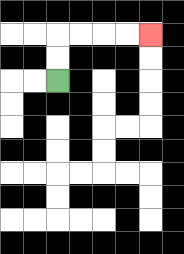{'start': '[2, 3]', 'end': '[6, 1]', 'path_directions': 'U,U,R,R,R,R', 'path_coordinates': '[[2, 3], [2, 2], [2, 1], [3, 1], [4, 1], [5, 1], [6, 1]]'}